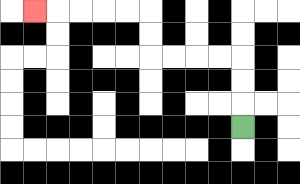{'start': '[10, 5]', 'end': '[1, 0]', 'path_directions': 'U,U,U,L,L,L,L,U,U,L,L,L,L,L', 'path_coordinates': '[[10, 5], [10, 4], [10, 3], [10, 2], [9, 2], [8, 2], [7, 2], [6, 2], [6, 1], [6, 0], [5, 0], [4, 0], [3, 0], [2, 0], [1, 0]]'}